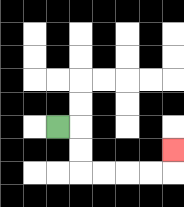{'start': '[2, 5]', 'end': '[7, 6]', 'path_directions': 'R,D,D,R,R,R,R,U', 'path_coordinates': '[[2, 5], [3, 5], [3, 6], [3, 7], [4, 7], [5, 7], [6, 7], [7, 7], [7, 6]]'}